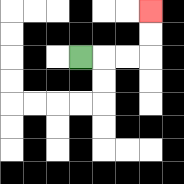{'start': '[3, 2]', 'end': '[6, 0]', 'path_directions': 'R,R,R,U,U', 'path_coordinates': '[[3, 2], [4, 2], [5, 2], [6, 2], [6, 1], [6, 0]]'}